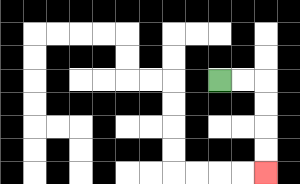{'start': '[9, 3]', 'end': '[11, 7]', 'path_directions': 'R,R,D,D,D,D', 'path_coordinates': '[[9, 3], [10, 3], [11, 3], [11, 4], [11, 5], [11, 6], [11, 7]]'}